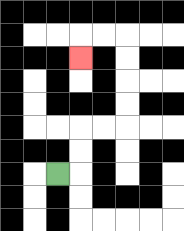{'start': '[2, 7]', 'end': '[3, 2]', 'path_directions': 'R,U,U,R,R,U,U,U,U,L,L,D', 'path_coordinates': '[[2, 7], [3, 7], [3, 6], [3, 5], [4, 5], [5, 5], [5, 4], [5, 3], [5, 2], [5, 1], [4, 1], [3, 1], [3, 2]]'}